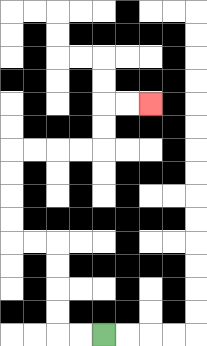{'start': '[4, 14]', 'end': '[6, 4]', 'path_directions': 'L,L,U,U,U,U,L,L,U,U,U,U,R,R,R,R,U,U,R,R', 'path_coordinates': '[[4, 14], [3, 14], [2, 14], [2, 13], [2, 12], [2, 11], [2, 10], [1, 10], [0, 10], [0, 9], [0, 8], [0, 7], [0, 6], [1, 6], [2, 6], [3, 6], [4, 6], [4, 5], [4, 4], [5, 4], [6, 4]]'}